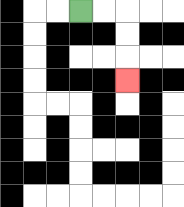{'start': '[3, 0]', 'end': '[5, 3]', 'path_directions': 'R,R,D,D,D', 'path_coordinates': '[[3, 0], [4, 0], [5, 0], [5, 1], [5, 2], [5, 3]]'}